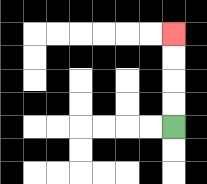{'start': '[7, 5]', 'end': '[7, 1]', 'path_directions': 'U,U,U,U', 'path_coordinates': '[[7, 5], [7, 4], [7, 3], [7, 2], [7, 1]]'}